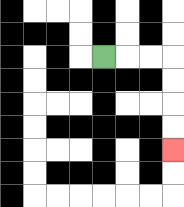{'start': '[4, 2]', 'end': '[7, 6]', 'path_directions': 'R,R,R,D,D,D,D', 'path_coordinates': '[[4, 2], [5, 2], [6, 2], [7, 2], [7, 3], [7, 4], [7, 5], [7, 6]]'}